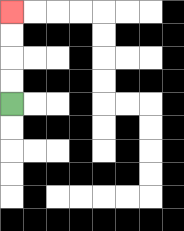{'start': '[0, 4]', 'end': '[0, 0]', 'path_directions': 'U,U,U,U', 'path_coordinates': '[[0, 4], [0, 3], [0, 2], [0, 1], [0, 0]]'}